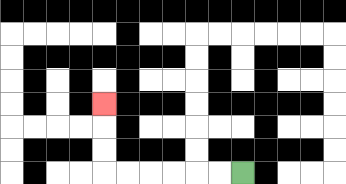{'start': '[10, 7]', 'end': '[4, 4]', 'path_directions': 'L,L,L,L,L,L,U,U,U', 'path_coordinates': '[[10, 7], [9, 7], [8, 7], [7, 7], [6, 7], [5, 7], [4, 7], [4, 6], [4, 5], [4, 4]]'}